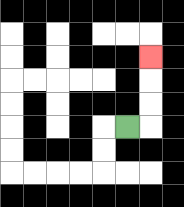{'start': '[5, 5]', 'end': '[6, 2]', 'path_directions': 'R,U,U,U', 'path_coordinates': '[[5, 5], [6, 5], [6, 4], [6, 3], [6, 2]]'}